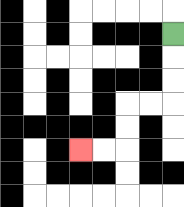{'start': '[7, 1]', 'end': '[3, 6]', 'path_directions': 'D,D,D,L,L,D,D,L,L', 'path_coordinates': '[[7, 1], [7, 2], [7, 3], [7, 4], [6, 4], [5, 4], [5, 5], [5, 6], [4, 6], [3, 6]]'}